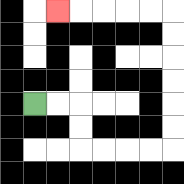{'start': '[1, 4]', 'end': '[2, 0]', 'path_directions': 'R,R,D,D,R,R,R,R,U,U,U,U,U,U,L,L,L,L,L', 'path_coordinates': '[[1, 4], [2, 4], [3, 4], [3, 5], [3, 6], [4, 6], [5, 6], [6, 6], [7, 6], [7, 5], [7, 4], [7, 3], [7, 2], [7, 1], [7, 0], [6, 0], [5, 0], [4, 0], [3, 0], [2, 0]]'}